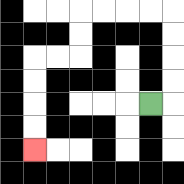{'start': '[6, 4]', 'end': '[1, 6]', 'path_directions': 'R,U,U,U,U,L,L,L,L,D,D,L,L,D,D,D,D', 'path_coordinates': '[[6, 4], [7, 4], [7, 3], [7, 2], [7, 1], [7, 0], [6, 0], [5, 0], [4, 0], [3, 0], [3, 1], [3, 2], [2, 2], [1, 2], [1, 3], [1, 4], [1, 5], [1, 6]]'}